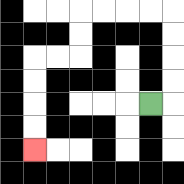{'start': '[6, 4]', 'end': '[1, 6]', 'path_directions': 'R,U,U,U,U,L,L,L,L,D,D,L,L,D,D,D,D', 'path_coordinates': '[[6, 4], [7, 4], [7, 3], [7, 2], [7, 1], [7, 0], [6, 0], [5, 0], [4, 0], [3, 0], [3, 1], [3, 2], [2, 2], [1, 2], [1, 3], [1, 4], [1, 5], [1, 6]]'}